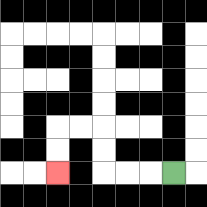{'start': '[7, 7]', 'end': '[2, 7]', 'path_directions': 'L,L,L,U,U,L,L,D,D', 'path_coordinates': '[[7, 7], [6, 7], [5, 7], [4, 7], [4, 6], [4, 5], [3, 5], [2, 5], [2, 6], [2, 7]]'}